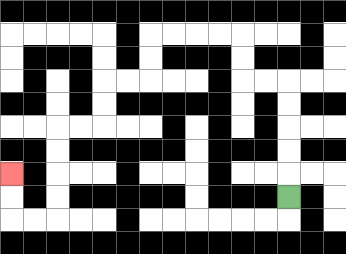{'start': '[12, 8]', 'end': '[0, 7]', 'path_directions': 'U,U,U,U,U,L,L,U,U,L,L,L,L,D,D,L,L,D,D,L,L,D,D,D,D,L,L,U,U', 'path_coordinates': '[[12, 8], [12, 7], [12, 6], [12, 5], [12, 4], [12, 3], [11, 3], [10, 3], [10, 2], [10, 1], [9, 1], [8, 1], [7, 1], [6, 1], [6, 2], [6, 3], [5, 3], [4, 3], [4, 4], [4, 5], [3, 5], [2, 5], [2, 6], [2, 7], [2, 8], [2, 9], [1, 9], [0, 9], [0, 8], [0, 7]]'}